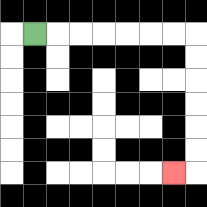{'start': '[1, 1]', 'end': '[7, 7]', 'path_directions': 'R,R,R,R,R,R,R,D,D,D,D,D,D,L', 'path_coordinates': '[[1, 1], [2, 1], [3, 1], [4, 1], [5, 1], [6, 1], [7, 1], [8, 1], [8, 2], [8, 3], [8, 4], [8, 5], [8, 6], [8, 7], [7, 7]]'}